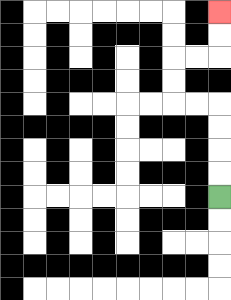{'start': '[9, 8]', 'end': '[9, 0]', 'path_directions': 'U,U,U,U,L,L,U,U,R,R,U,U', 'path_coordinates': '[[9, 8], [9, 7], [9, 6], [9, 5], [9, 4], [8, 4], [7, 4], [7, 3], [7, 2], [8, 2], [9, 2], [9, 1], [9, 0]]'}